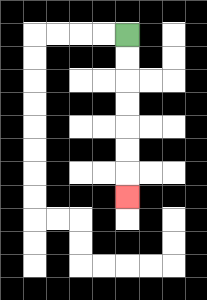{'start': '[5, 1]', 'end': '[5, 8]', 'path_directions': 'D,D,D,D,D,D,D', 'path_coordinates': '[[5, 1], [5, 2], [5, 3], [5, 4], [5, 5], [5, 6], [5, 7], [5, 8]]'}